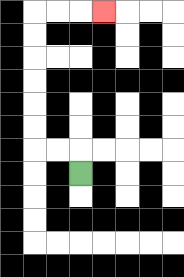{'start': '[3, 7]', 'end': '[4, 0]', 'path_directions': 'U,L,L,U,U,U,U,U,U,R,R,R', 'path_coordinates': '[[3, 7], [3, 6], [2, 6], [1, 6], [1, 5], [1, 4], [1, 3], [1, 2], [1, 1], [1, 0], [2, 0], [3, 0], [4, 0]]'}